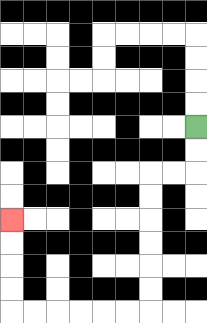{'start': '[8, 5]', 'end': '[0, 9]', 'path_directions': 'D,D,L,L,D,D,D,D,D,D,L,L,L,L,L,L,U,U,U,U', 'path_coordinates': '[[8, 5], [8, 6], [8, 7], [7, 7], [6, 7], [6, 8], [6, 9], [6, 10], [6, 11], [6, 12], [6, 13], [5, 13], [4, 13], [3, 13], [2, 13], [1, 13], [0, 13], [0, 12], [0, 11], [0, 10], [0, 9]]'}